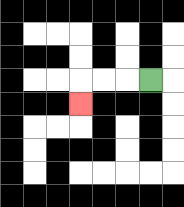{'start': '[6, 3]', 'end': '[3, 4]', 'path_directions': 'L,L,L,D', 'path_coordinates': '[[6, 3], [5, 3], [4, 3], [3, 3], [3, 4]]'}